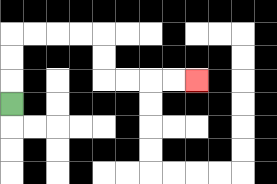{'start': '[0, 4]', 'end': '[8, 3]', 'path_directions': 'U,U,U,R,R,R,R,D,D,R,R,R,R', 'path_coordinates': '[[0, 4], [0, 3], [0, 2], [0, 1], [1, 1], [2, 1], [3, 1], [4, 1], [4, 2], [4, 3], [5, 3], [6, 3], [7, 3], [8, 3]]'}